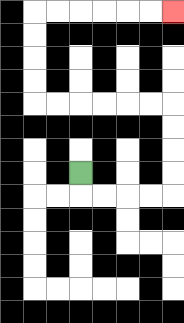{'start': '[3, 7]', 'end': '[7, 0]', 'path_directions': 'D,R,R,R,R,U,U,U,U,L,L,L,L,L,L,U,U,U,U,R,R,R,R,R,R', 'path_coordinates': '[[3, 7], [3, 8], [4, 8], [5, 8], [6, 8], [7, 8], [7, 7], [7, 6], [7, 5], [7, 4], [6, 4], [5, 4], [4, 4], [3, 4], [2, 4], [1, 4], [1, 3], [1, 2], [1, 1], [1, 0], [2, 0], [3, 0], [4, 0], [5, 0], [6, 0], [7, 0]]'}